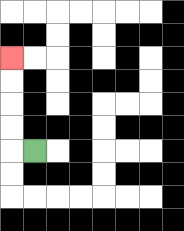{'start': '[1, 6]', 'end': '[0, 2]', 'path_directions': 'L,U,U,U,U', 'path_coordinates': '[[1, 6], [0, 6], [0, 5], [0, 4], [0, 3], [0, 2]]'}